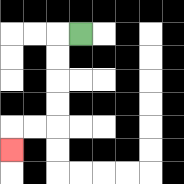{'start': '[3, 1]', 'end': '[0, 6]', 'path_directions': 'L,D,D,D,D,L,L,D', 'path_coordinates': '[[3, 1], [2, 1], [2, 2], [2, 3], [2, 4], [2, 5], [1, 5], [0, 5], [0, 6]]'}